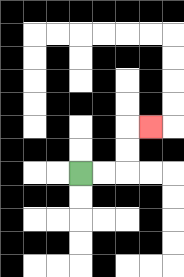{'start': '[3, 7]', 'end': '[6, 5]', 'path_directions': 'R,R,U,U,R', 'path_coordinates': '[[3, 7], [4, 7], [5, 7], [5, 6], [5, 5], [6, 5]]'}